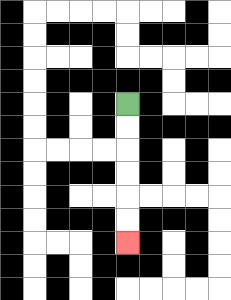{'start': '[5, 4]', 'end': '[5, 10]', 'path_directions': 'D,D,D,D,D,D', 'path_coordinates': '[[5, 4], [5, 5], [5, 6], [5, 7], [5, 8], [5, 9], [5, 10]]'}